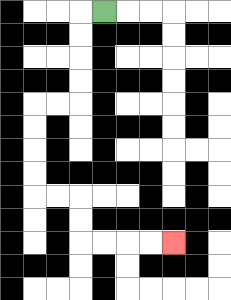{'start': '[4, 0]', 'end': '[7, 10]', 'path_directions': 'L,D,D,D,D,L,L,D,D,D,D,R,R,D,D,R,R,R,R', 'path_coordinates': '[[4, 0], [3, 0], [3, 1], [3, 2], [3, 3], [3, 4], [2, 4], [1, 4], [1, 5], [1, 6], [1, 7], [1, 8], [2, 8], [3, 8], [3, 9], [3, 10], [4, 10], [5, 10], [6, 10], [7, 10]]'}